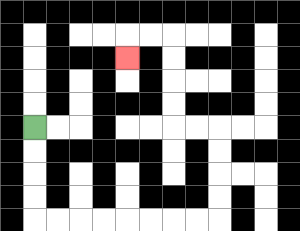{'start': '[1, 5]', 'end': '[5, 2]', 'path_directions': 'D,D,D,D,R,R,R,R,R,R,R,R,U,U,U,U,L,L,U,U,U,U,L,L,D', 'path_coordinates': '[[1, 5], [1, 6], [1, 7], [1, 8], [1, 9], [2, 9], [3, 9], [4, 9], [5, 9], [6, 9], [7, 9], [8, 9], [9, 9], [9, 8], [9, 7], [9, 6], [9, 5], [8, 5], [7, 5], [7, 4], [7, 3], [7, 2], [7, 1], [6, 1], [5, 1], [5, 2]]'}